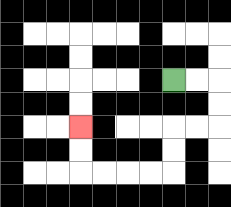{'start': '[7, 3]', 'end': '[3, 5]', 'path_directions': 'R,R,D,D,L,L,D,D,L,L,L,L,U,U', 'path_coordinates': '[[7, 3], [8, 3], [9, 3], [9, 4], [9, 5], [8, 5], [7, 5], [7, 6], [7, 7], [6, 7], [5, 7], [4, 7], [3, 7], [3, 6], [3, 5]]'}